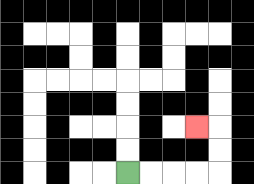{'start': '[5, 7]', 'end': '[8, 5]', 'path_directions': 'R,R,R,R,U,U,L', 'path_coordinates': '[[5, 7], [6, 7], [7, 7], [8, 7], [9, 7], [9, 6], [9, 5], [8, 5]]'}